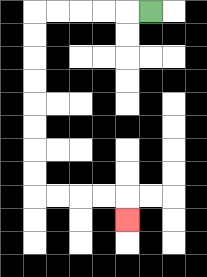{'start': '[6, 0]', 'end': '[5, 9]', 'path_directions': 'L,L,L,L,L,D,D,D,D,D,D,D,D,R,R,R,R,D', 'path_coordinates': '[[6, 0], [5, 0], [4, 0], [3, 0], [2, 0], [1, 0], [1, 1], [1, 2], [1, 3], [1, 4], [1, 5], [1, 6], [1, 7], [1, 8], [2, 8], [3, 8], [4, 8], [5, 8], [5, 9]]'}